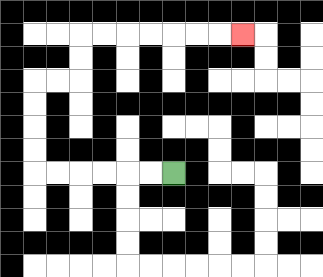{'start': '[7, 7]', 'end': '[10, 1]', 'path_directions': 'L,L,L,L,L,L,U,U,U,U,R,R,U,U,R,R,R,R,R,R,R', 'path_coordinates': '[[7, 7], [6, 7], [5, 7], [4, 7], [3, 7], [2, 7], [1, 7], [1, 6], [1, 5], [1, 4], [1, 3], [2, 3], [3, 3], [3, 2], [3, 1], [4, 1], [5, 1], [6, 1], [7, 1], [8, 1], [9, 1], [10, 1]]'}